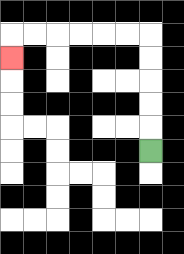{'start': '[6, 6]', 'end': '[0, 2]', 'path_directions': 'U,U,U,U,U,L,L,L,L,L,L,D', 'path_coordinates': '[[6, 6], [6, 5], [6, 4], [6, 3], [6, 2], [6, 1], [5, 1], [4, 1], [3, 1], [2, 1], [1, 1], [0, 1], [0, 2]]'}